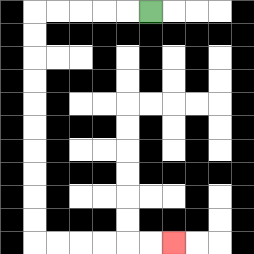{'start': '[6, 0]', 'end': '[7, 10]', 'path_directions': 'L,L,L,L,L,D,D,D,D,D,D,D,D,D,D,R,R,R,R,R,R', 'path_coordinates': '[[6, 0], [5, 0], [4, 0], [3, 0], [2, 0], [1, 0], [1, 1], [1, 2], [1, 3], [1, 4], [1, 5], [1, 6], [1, 7], [1, 8], [1, 9], [1, 10], [2, 10], [3, 10], [4, 10], [5, 10], [6, 10], [7, 10]]'}